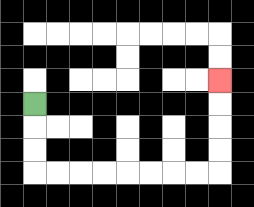{'start': '[1, 4]', 'end': '[9, 3]', 'path_directions': 'D,D,D,R,R,R,R,R,R,R,R,U,U,U,U', 'path_coordinates': '[[1, 4], [1, 5], [1, 6], [1, 7], [2, 7], [3, 7], [4, 7], [5, 7], [6, 7], [7, 7], [8, 7], [9, 7], [9, 6], [9, 5], [9, 4], [9, 3]]'}